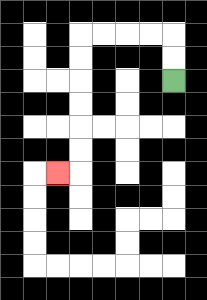{'start': '[7, 3]', 'end': '[2, 7]', 'path_directions': 'U,U,L,L,L,L,D,D,D,D,D,D,L', 'path_coordinates': '[[7, 3], [7, 2], [7, 1], [6, 1], [5, 1], [4, 1], [3, 1], [3, 2], [3, 3], [3, 4], [3, 5], [3, 6], [3, 7], [2, 7]]'}